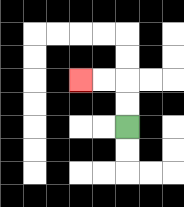{'start': '[5, 5]', 'end': '[3, 3]', 'path_directions': 'U,U,L,L', 'path_coordinates': '[[5, 5], [5, 4], [5, 3], [4, 3], [3, 3]]'}